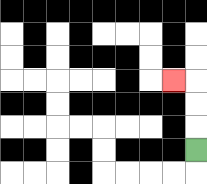{'start': '[8, 6]', 'end': '[7, 3]', 'path_directions': 'U,U,U,L', 'path_coordinates': '[[8, 6], [8, 5], [8, 4], [8, 3], [7, 3]]'}